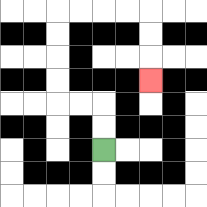{'start': '[4, 6]', 'end': '[6, 3]', 'path_directions': 'U,U,L,L,U,U,U,U,R,R,R,R,D,D,D', 'path_coordinates': '[[4, 6], [4, 5], [4, 4], [3, 4], [2, 4], [2, 3], [2, 2], [2, 1], [2, 0], [3, 0], [4, 0], [5, 0], [6, 0], [6, 1], [6, 2], [6, 3]]'}